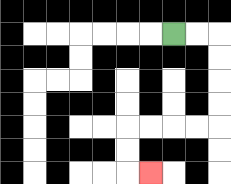{'start': '[7, 1]', 'end': '[6, 7]', 'path_directions': 'R,R,D,D,D,D,L,L,L,L,D,D,R', 'path_coordinates': '[[7, 1], [8, 1], [9, 1], [9, 2], [9, 3], [9, 4], [9, 5], [8, 5], [7, 5], [6, 5], [5, 5], [5, 6], [5, 7], [6, 7]]'}